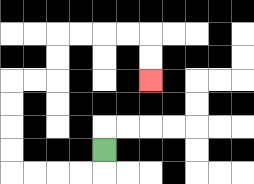{'start': '[4, 6]', 'end': '[6, 3]', 'path_directions': 'D,L,L,L,L,U,U,U,U,R,R,U,U,R,R,R,R,D,D', 'path_coordinates': '[[4, 6], [4, 7], [3, 7], [2, 7], [1, 7], [0, 7], [0, 6], [0, 5], [0, 4], [0, 3], [1, 3], [2, 3], [2, 2], [2, 1], [3, 1], [4, 1], [5, 1], [6, 1], [6, 2], [6, 3]]'}